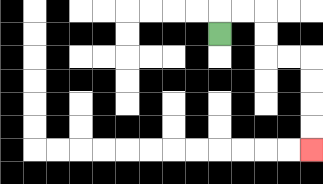{'start': '[9, 1]', 'end': '[13, 6]', 'path_directions': 'U,R,R,D,D,R,R,D,D,D,D', 'path_coordinates': '[[9, 1], [9, 0], [10, 0], [11, 0], [11, 1], [11, 2], [12, 2], [13, 2], [13, 3], [13, 4], [13, 5], [13, 6]]'}